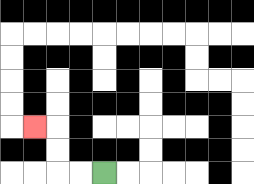{'start': '[4, 7]', 'end': '[1, 5]', 'path_directions': 'L,L,U,U,L', 'path_coordinates': '[[4, 7], [3, 7], [2, 7], [2, 6], [2, 5], [1, 5]]'}